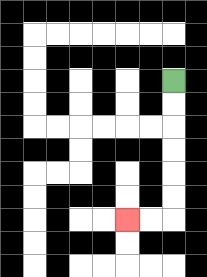{'start': '[7, 3]', 'end': '[5, 9]', 'path_directions': 'D,D,D,D,D,D,L,L', 'path_coordinates': '[[7, 3], [7, 4], [7, 5], [7, 6], [7, 7], [7, 8], [7, 9], [6, 9], [5, 9]]'}